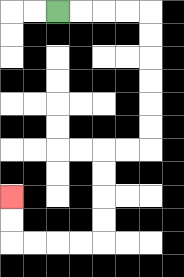{'start': '[2, 0]', 'end': '[0, 8]', 'path_directions': 'R,R,R,R,D,D,D,D,D,D,L,L,D,D,D,D,L,L,L,L,U,U', 'path_coordinates': '[[2, 0], [3, 0], [4, 0], [5, 0], [6, 0], [6, 1], [6, 2], [6, 3], [6, 4], [6, 5], [6, 6], [5, 6], [4, 6], [4, 7], [4, 8], [4, 9], [4, 10], [3, 10], [2, 10], [1, 10], [0, 10], [0, 9], [0, 8]]'}